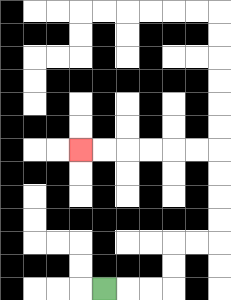{'start': '[4, 12]', 'end': '[3, 6]', 'path_directions': 'R,R,R,U,U,R,R,U,U,U,U,L,L,L,L,L,L', 'path_coordinates': '[[4, 12], [5, 12], [6, 12], [7, 12], [7, 11], [7, 10], [8, 10], [9, 10], [9, 9], [9, 8], [9, 7], [9, 6], [8, 6], [7, 6], [6, 6], [5, 6], [4, 6], [3, 6]]'}